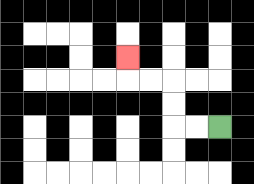{'start': '[9, 5]', 'end': '[5, 2]', 'path_directions': 'L,L,U,U,L,L,U', 'path_coordinates': '[[9, 5], [8, 5], [7, 5], [7, 4], [7, 3], [6, 3], [5, 3], [5, 2]]'}